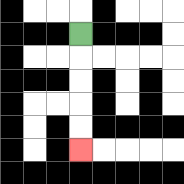{'start': '[3, 1]', 'end': '[3, 6]', 'path_directions': 'D,D,D,D,D', 'path_coordinates': '[[3, 1], [3, 2], [3, 3], [3, 4], [3, 5], [3, 6]]'}